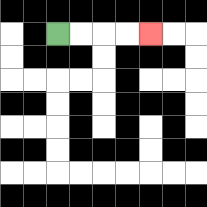{'start': '[2, 1]', 'end': '[6, 1]', 'path_directions': 'R,R,R,R', 'path_coordinates': '[[2, 1], [3, 1], [4, 1], [5, 1], [6, 1]]'}